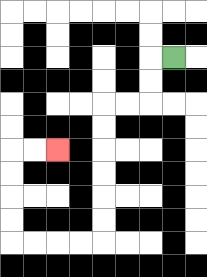{'start': '[7, 2]', 'end': '[2, 6]', 'path_directions': 'L,D,D,L,L,D,D,D,D,D,D,L,L,L,L,U,U,U,U,R,R', 'path_coordinates': '[[7, 2], [6, 2], [6, 3], [6, 4], [5, 4], [4, 4], [4, 5], [4, 6], [4, 7], [4, 8], [4, 9], [4, 10], [3, 10], [2, 10], [1, 10], [0, 10], [0, 9], [0, 8], [0, 7], [0, 6], [1, 6], [2, 6]]'}